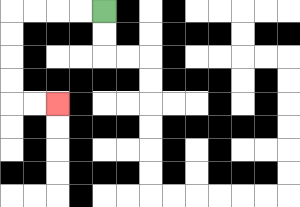{'start': '[4, 0]', 'end': '[2, 4]', 'path_directions': 'L,L,L,L,D,D,D,D,R,R', 'path_coordinates': '[[4, 0], [3, 0], [2, 0], [1, 0], [0, 0], [0, 1], [0, 2], [0, 3], [0, 4], [1, 4], [2, 4]]'}